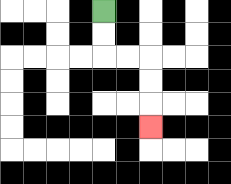{'start': '[4, 0]', 'end': '[6, 5]', 'path_directions': 'D,D,R,R,D,D,D', 'path_coordinates': '[[4, 0], [4, 1], [4, 2], [5, 2], [6, 2], [6, 3], [6, 4], [6, 5]]'}